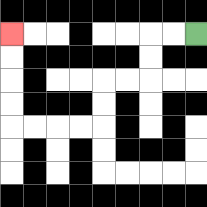{'start': '[8, 1]', 'end': '[0, 1]', 'path_directions': 'L,L,D,D,L,L,D,D,L,L,L,L,U,U,U,U', 'path_coordinates': '[[8, 1], [7, 1], [6, 1], [6, 2], [6, 3], [5, 3], [4, 3], [4, 4], [4, 5], [3, 5], [2, 5], [1, 5], [0, 5], [0, 4], [0, 3], [0, 2], [0, 1]]'}